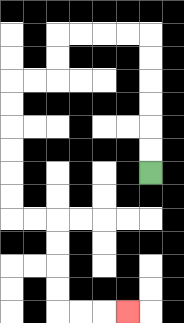{'start': '[6, 7]', 'end': '[5, 13]', 'path_directions': 'U,U,U,U,U,U,L,L,L,L,D,D,L,L,D,D,D,D,D,D,R,R,D,D,D,D,R,R,R', 'path_coordinates': '[[6, 7], [6, 6], [6, 5], [6, 4], [6, 3], [6, 2], [6, 1], [5, 1], [4, 1], [3, 1], [2, 1], [2, 2], [2, 3], [1, 3], [0, 3], [0, 4], [0, 5], [0, 6], [0, 7], [0, 8], [0, 9], [1, 9], [2, 9], [2, 10], [2, 11], [2, 12], [2, 13], [3, 13], [4, 13], [5, 13]]'}